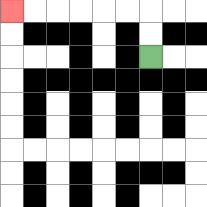{'start': '[6, 2]', 'end': '[0, 0]', 'path_directions': 'U,U,L,L,L,L,L,L', 'path_coordinates': '[[6, 2], [6, 1], [6, 0], [5, 0], [4, 0], [3, 0], [2, 0], [1, 0], [0, 0]]'}